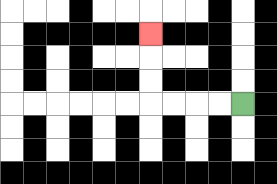{'start': '[10, 4]', 'end': '[6, 1]', 'path_directions': 'L,L,L,L,U,U,U', 'path_coordinates': '[[10, 4], [9, 4], [8, 4], [7, 4], [6, 4], [6, 3], [6, 2], [6, 1]]'}